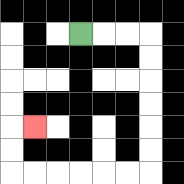{'start': '[3, 1]', 'end': '[1, 5]', 'path_directions': 'R,R,R,D,D,D,D,D,D,L,L,L,L,L,L,U,U,R', 'path_coordinates': '[[3, 1], [4, 1], [5, 1], [6, 1], [6, 2], [6, 3], [6, 4], [6, 5], [6, 6], [6, 7], [5, 7], [4, 7], [3, 7], [2, 7], [1, 7], [0, 7], [0, 6], [0, 5], [1, 5]]'}